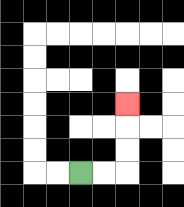{'start': '[3, 7]', 'end': '[5, 4]', 'path_directions': 'R,R,U,U,U', 'path_coordinates': '[[3, 7], [4, 7], [5, 7], [5, 6], [5, 5], [5, 4]]'}